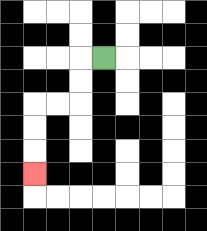{'start': '[4, 2]', 'end': '[1, 7]', 'path_directions': 'L,D,D,L,L,D,D,D', 'path_coordinates': '[[4, 2], [3, 2], [3, 3], [3, 4], [2, 4], [1, 4], [1, 5], [1, 6], [1, 7]]'}